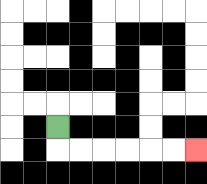{'start': '[2, 5]', 'end': '[8, 6]', 'path_directions': 'D,R,R,R,R,R,R', 'path_coordinates': '[[2, 5], [2, 6], [3, 6], [4, 6], [5, 6], [6, 6], [7, 6], [8, 6]]'}